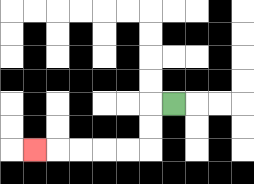{'start': '[7, 4]', 'end': '[1, 6]', 'path_directions': 'L,D,D,L,L,L,L,L', 'path_coordinates': '[[7, 4], [6, 4], [6, 5], [6, 6], [5, 6], [4, 6], [3, 6], [2, 6], [1, 6]]'}